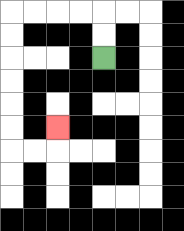{'start': '[4, 2]', 'end': '[2, 5]', 'path_directions': 'U,U,L,L,L,L,D,D,D,D,D,D,R,R,U', 'path_coordinates': '[[4, 2], [4, 1], [4, 0], [3, 0], [2, 0], [1, 0], [0, 0], [0, 1], [0, 2], [0, 3], [0, 4], [0, 5], [0, 6], [1, 6], [2, 6], [2, 5]]'}